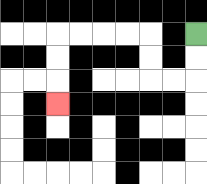{'start': '[8, 1]', 'end': '[2, 4]', 'path_directions': 'D,D,L,L,U,U,L,L,L,L,D,D,D', 'path_coordinates': '[[8, 1], [8, 2], [8, 3], [7, 3], [6, 3], [6, 2], [6, 1], [5, 1], [4, 1], [3, 1], [2, 1], [2, 2], [2, 3], [2, 4]]'}